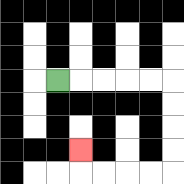{'start': '[2, 3]', 'end': '[3, 6]', 'path_directions': 'R,R,R,R,R,D,D,D,D,L,L,L,L,U', 'path_coordinates': '[[2, 3], [3, 3], [4, 3], [5, 3], [6, 3], [7, 3], [7, 4], [7, 5], [7, 6], [7, 7], [6, 7], [5, 7], [4, 7], [3, 7], [3, 6]]'}